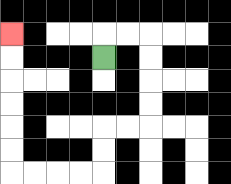{'start': '[4, 2]', 'end': '[0, 1]', 'path_directions': 'U,R,R,D,D,D,D,L,L,D,D,L,L,L,L,U,U,U,U,U,U', 'path_coordinates': '[[4, 2], [4, 1], [5, 1], [6, 1], [6, 2], [6, 3], [6, 4], [6, 5], [5, 5], [4, 5], [4, 6], [4, 7], [3, 7], [2, 7], [1, 7], [0, 7], [0, 6], [0, 5], [0, 4], [0, 3], [0, 2], [0, 1]]'}